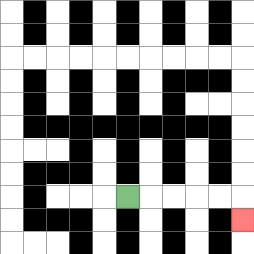{'start': '[5, 8]', 'end': '[10, 9]', 'path_directions': 'R,R,R,R,R,D', 'path_coordinates': '[[5, 8], [6, 8], [7, 8], [8, 8], [9, 8], [10, 8], [10, 9]]'}